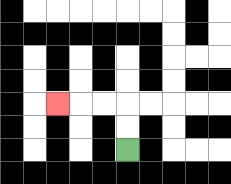{'start': '[5, 6]', 'end': '[2, 4]', 'path_directions': 'U,U,L,L,L', 'path_coordinates': '[[5, 6], [5, 5], [5, 4], [4, 4], [3, 4], [2, 4]]'}